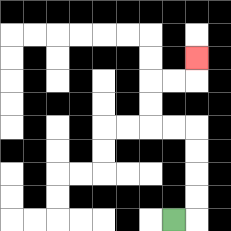{'start': '[7, 9]', 'end': '[8, 2]', 'path_directions': 'R,U,U,U,U,L,L,U,U,R,R,U', 'path_coordinates': '[[7, 9], [8, 9], [8, 8], [8, 7], [8, 6], [8, 5], [7, 5], [6, 5], [6, 4], [6, 3], [7, 3], [8, 3], [8, 2]]'}